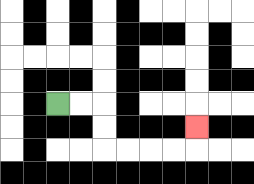{'start': '[2, 4]', 'end': '[8, 5]', 'path_directions': 'R,R,D,D,R,R,R,R,U', 'path_coordinates': '[[2, 4], [3, 4], [4, 4], [4, 5], [4, 6], [5, 6], [6, 6], [7, 6], [8, 6], [8, 5]]'}